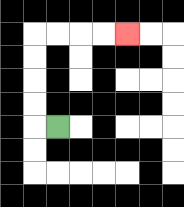{'start': '[2, 5]', 'end': '[5, 1]', 'path_directions': 'L,U,U,U,U,R,R,R,R', 'path_coordinates': '[[2, 5], [1, 5], [1, 4], [1, 3], [1, 2], [1, 1], [2, 1], [3, 1], [4, 1], [5, 1]]'}